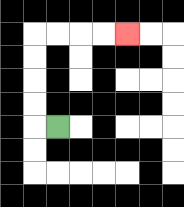{'start': '[2, 5]', 'end': '[5, 1]', 'path_directions': 'L,U,U,U,U,R,R,R,R', 'path_coordinates': '[[2, 5], [1, 5], [1, 4], [1, 3], [1, 2], [1, 1], [2, 1], [3, 1], [4, 1], [5, 1]]'}